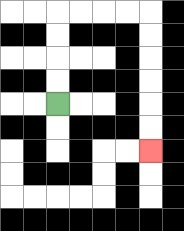{'start': '[2, 4]', 'end': '[6, 6]', 'path_directions': 'U,U,U,U,R,R,R,R,D,D,D,D,D,D', 'path_coordinates': '[[2, 4], [2, 3], [2, 2], [2, 1], [2, 0], [3, 0], [4, 0], [5, 0], [6, 0], [6, 1], [6, 2], [6, 3], [6, 4], [6, 5], [6, 6]]'}